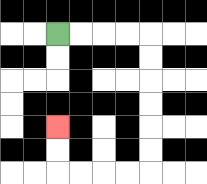{'start': '[2, 1]', 'end': '[2, 5]', 'path_directions': 'R,R,R,R,D,D,D,D,D,D,L,L,L,L,U,U', 'path_coordinates': '[[2, 1], [3, 1], [4, 1], [5, 1], [6, 1], [6, 2], [6, 3], [6, 4], [6, 5], [6, 6], [6, 7], [5, 7], [4, 7], [3, 7], [2, 7], [2, 6], [2, 5]]'}